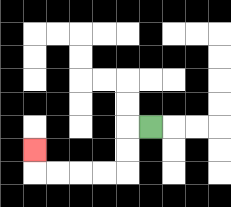{'start': '[6, 5]', 'end': '[1, 6]', 'path_directions': 'L,D,D,L,L,L,L,U', 'path_coordinates': '[[6, 5], [5, 5], [5, 6], [5, 7], [4, 7], [3, 7], [2, 7], [1, 7], [1, 6]]'}